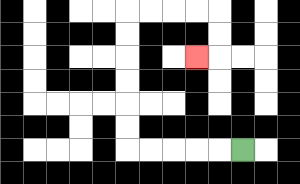{'start': '[10, 6]', 'end': '[8, 2]', 'path_directions': 'L,L,L,L,L,U,U,U,U,U,U,R,R,R,R,D,D,L', 'path_coordinates': '[[10, 6], [9, 6], [8, 6], [7, 6], [6, 6], [5, 6], [5, 5], [5, 4], [5, 3], [5, 2], [5, 1], [5, 0], [6, 0], [7, 0], [8, 0], [9, 0], [9, 1], [9, 2], [8, 2]]'}